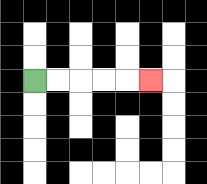{'start': '[1, 3]', 'end': '[6, 3]', 'path_directions': 'R,R,R,R,R', 'path_coordinates': '[[1, 3], [2, 3], [3, 3], [4, 3], [5, 3], [6, 3]]'}